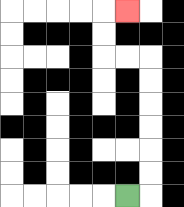{'start': '[5, 8]', 'end': '[5, 0]', 'path_directions': 'R,U,U,U,U,U,U,L,L,U,U,R', 'path_coordinates': '[[5, 8], [6, 8], [6, 7], [6, 6], [6, 5], [6, 4], [6, 3], [6, 2], [5, 2], [4, 2], [4, 1], [4, 0], [5, 0]]'}